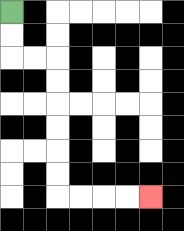{'start': '[0, 0]', 'end': '[6, 8]', 'path_directions': 'D,D,R,R,D,D,D,D,D,D,R,R,R,R', 'path_coordinates': '[[0, 0], [0, 1], [0, 2], [1, 2], [2, 2], [2, 3], [2, 4], [2, 5], [2, 6], [2, 7], [2, 8], [3, 8], [4, 8], [5, 8], [6, 8]]'}